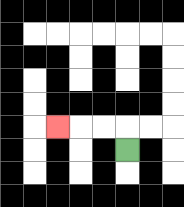{'start': '[5, 6]', 'end': '[2, 5]', 'path_directions': 'U,L,L,L', 'path_coordinates': '[[5, 6], [5, 5], [4, 5], [3, 5], [2, 5]]'}